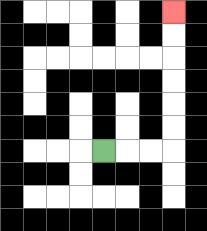{'start': '[4, 6]', 'end': '[7, 0]', 'path_directions': 'R,R,R,U,U,U,U,U,U', 'path_coordinates': '[[4, 6], [5, 6], [6, 6], [7, 6], [7, 5], [7, 4], [7, 3], [7, 2], [7, 1], [7, 0]]'}